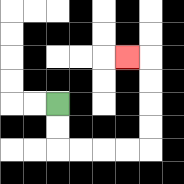{'start': '[2, 4]', 'end': '[5, 2]', 'path_directions': 'D,D,R,R,R,R,U,U,U,U,L', 'path_coordinates': '[[2, 4], [2, 5], [2, 6], [3, 6], [4, 6], [5, 6], [6, 6], [6, 5], [6, 4], [6, 3], [6, 2], [5, 2]]'}